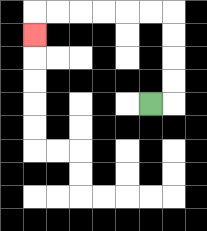{'start': '[6, 4]', 'end': '[1, 1]', 'path_directions': 'R,U,U,U,U,L,L,L,L,L,L,D', 'path_coordinates': '[[6, 4], [7, 4], [7, 3], [7, 2], [7, 1], [7, 0], [6, 0], [5, 0], [4, 0], [3, 0], [2, 0], [1, 0], [1, 1]]'}